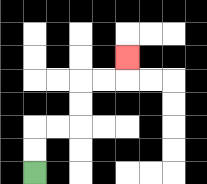{'start': '[1, 7]', 'end': '[5, 2]', 'path_directions': 'U,U,R,R,U,U,R,R,U', 'path_coordinates': '[[1, 7], [1, 6], [1, 5], [2, 5], [3, 5], [3, 4], [3, 3], [4, 3], [5, 3], [5, 2]]'}